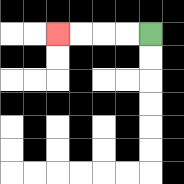{'start': '[6, 1]', 'end': '[2, 1]', 'path_directions': 'L,L,L,L', 'path_coordinates': '[[6, 1], [5, 1], [4, 1], [3, 1], [2, 1]]'}